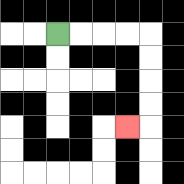{'start': '[2, 1]', 'end': '[5, 5]', 'path_directions': 'R,R,R,R,D,D,D,D,L', 'path_coordinates': '[[2, 1], [3, 1], [4, 1], [5, 1], [6, 1], [6, 2], [6, 3], [6, 4], [6, 5], [5, 5]]'}